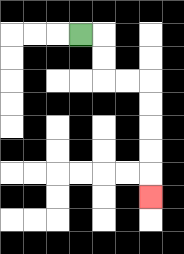{'start': '[3, 1]', 'end': '[6, 8]', 'path_directions': 'R,D,D,R,R,D,D,D,D,D', 'path_coordinates': '[[3, 1], [4, 1], [4, 2], [4, 3], [5, 3], [6, 3], [6, 4], [6, 5], [6, 6], [6, 7], [6, 8]]'}